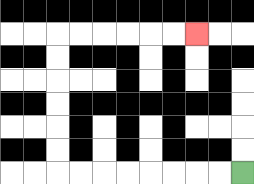{'start': '[10, 7]', 'end': '[8, 1]', 'path_directions': 'L,L,L,L,L,L,L,L,U,U,U,U,U,U,R,R,R,R,R,R', 'path_coordinates': '[[10, 7], [9, 7], [8, 7], [7, 7], [6, 7], [5, 7], [4, 7], [3, 7], [2, 7], [2, 6], [2, 5], [2, 4], [2, 3], [2, 2], [2, 1], [3, 1], [4, 1], [5, 1], [6, 1], [7, 1], [8, 1]]'}